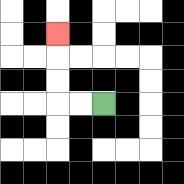{'start': '[4, 4]', 'end': '[2, 1]', 'path_directions': 'L,L,U,U,U', 'path_coordinates': '[[4, 4], [3, 4], [2, 4], [2, 3], [2, 2], [2, 1]]'}